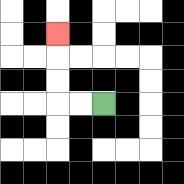{'start': '[4, 4]', 'end': '[2, 1]', 'path_directions': 'L,L,U,U,U', 'path_coordinates': '[[4, 4], [3, 4], [2, 4], [2, 3], [2, 2], [2, 1]]'}